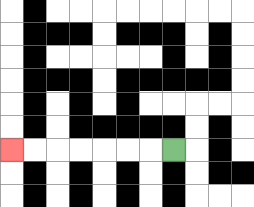{'start': '[7, 6]', 'end': '[0, 6]', 'path_directions': 'L,L,L,L,L,L,L', 'path_coordinates': '[[7, 6], [6, 6], [5, 6], [4, 6], [3, 6], [2, 6], [1, 6], [0, 6]]'}